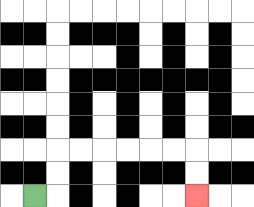{'start': '[1, 8]', 'end': '[8, 8]', 'path_directions': 'R,U,U,R,R,R,R,R,R,D,D', 'path_coordinates': '[[1, 8], [2, 8], [2, 7], [2, 6], [3, 6], [4, 6], [5, 6], [6, 6], [7, 6], [8, 6], [8, 7], [8, 8]]'}